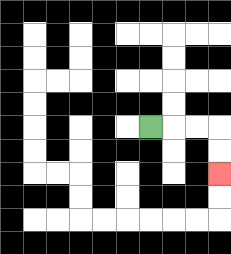{'start': '[6, 5]', 'end': '[9, 7]', 'path_directions': 'R,R,R,D,D', 'path_coordinates': '[[6, 5], [7, 5], [8, 5], [9, 5], [9, 6], [9, 7]]'}